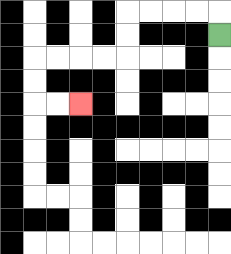{'start': '[9, 1]', 'end': '[3, 4]', 'path_directions': 'U,L,L,L,L,D,D,L,L,L,L,D,D,R,R', 'path_coordinates': '[[9, 1], [9, 0], [8, 0], [7, 0], [6, 0], [5, 0], [5, 1], [5, 2], [4, 2], [3, 2], [2, 2], [1, 2], [1, 3], [1, 4], [2, 4], [3, 4]]'}